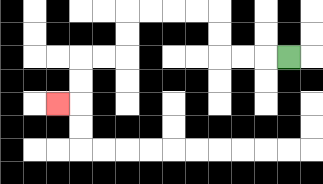{'start': '[12, 2]', 'end': '[2, 4]', 'path_directions': 'L,L,L,U,U,L,L,L,L,D,D,L,L,D,D,L', 'path_coordinates': '[[12, 2], [11, 2], [10, 2], [9, 2], [9, 1], [9, 0], [8, 0], [7, 0], [6, 0], [5, 0], [5, 1], [5, 2], [4, 2], [3, 2], [3, 3], [3, 4], [2, 4]]'}